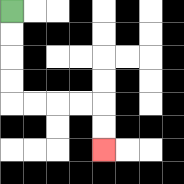{'start': '[0, 0]', 'end': '[4, 6]', 'path_directions': 'D,D,D,D,R,R,R,R,D,D', 'path_coordinates': '[[0, 0], [0, 1], [0, 2], [0, 3], [0, 4], [1, 4], [2, 4], [3, 4], [4, 4], [4, 5], [4, 6]]'}